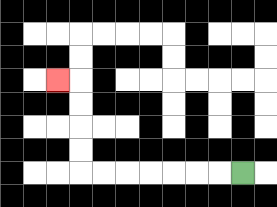{'start': '[10, 7]', 'end': '[2, 3]', 'path_directions': 'L,L,L,L,L,L,L,U,U,U,U,L', 'path_coordinates': '[[10, 7], [9, 7], [8, 7], [7, 7], [6, 7], [5, 7], [4, 7], [3, 7], [3, 6], [3, 5], [3, 4], [3, 3], [2, 3]]'}